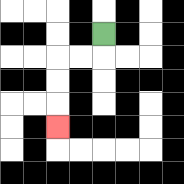{'start': '[4, 1]', 'end': '[2, 5]', 'path_directions': 'D,L,L,D,D,D', 'path_coordinates': '[[4, 1], [4, 2], [3, 2], [2, 2], [2, 3], [2, 4], [2, 5]]'}